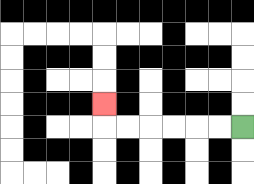{'start': '[10, 5]', 'end': '[4, 4]', 'path_directions': 'L,L,L,L,L,L,U', 'path_coordinates': '[[10, 5], [9, 5], [8, 5], [7, 5], [6, 5], [5, 5], [4, 5], [4, 4]]'}